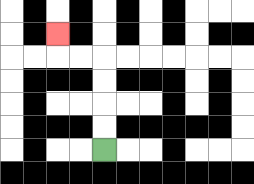{'start': '[4, 6]', 'end': '[2, 1]', 'path_directions': 'U,U,U,U,L,L,U', 'path_coordinates': '[[4, 6], [4, 5], [4, 4], [4, 3], [4, 2], [3, 2], [2, 2], [2, 1]]'}